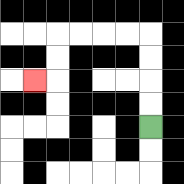{'start': '[6, 5]', 'end': '[1, 3]', 'path_directions': 'U,U,U,U,L,L,L,L,D,D,L', 'path_coordinates': '[[6, 5], [6, 4], [6, 3], [6, 2], [6, 1], [5, 1], [4, 1], [3, 1], [2, 1], [2, 2], [2, 3], [1, 3]]'}